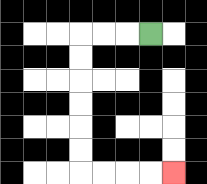{'start': '[6, 1]', 'end': '[7, 7]', 'path_directions': 'L,L,L,D,D,D,D,D,D,R,R,R,R', 'path_coordinates': '[[6, 1], [5, 1], [4, 1], [3, 1], [3, 2], [3, 3], [3, 4], [3, 5], [3, 6], [3, 7], [4, 7], [5, 7], [6, 7], [7, 7]]'}